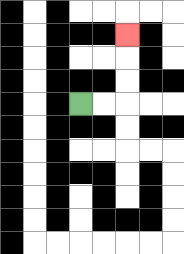{'start': '[3, 4]', 'end': '[5, 1]', 'path_directions': 'R,R,U,U,U', 'path_coordinates': '[[3, 4], [4, 4], [5, 4], [5, 3], [5, 2], [5, 1]]'}